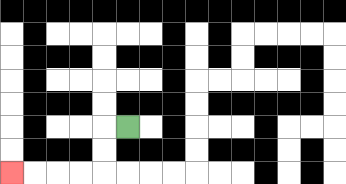{'start': '[5, 5]', 'end': '[0, 7]', 'path_directions': 'L,D,D,L,L,L,L', 'path_coordinates': '[[5, 5], [4, 5], [4, 6], [4, 7], [3, 7], [2, 7], [1, 7], [0, 7]]'}